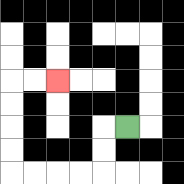{'start': '[5, 5]', 'end': '[2, 3]', 'path_directions': 'L,D,D,L,L,L,L,U,U,U,U,R,R', 'path_coordinates': '[[5, 5], [4, 5], [4, 6], [4, 7], [3, 7], [2, 7], [1, 7], [0, 7], [0, 6], [0, 5], [0, 4], [0, 3], [1, 3], [2, 3]]'}